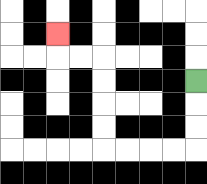{'start': '[8, 3]', 'end': '[2, 1]', 'path_directions': 'D,D,D,L,L,L,L,U,U,U,U,L,L,U', 'path_coordinates': '[[8, 3], [8, 4], [8, 5], [8, 6], [7, 6], [6, 6], [5, 6], [4, 6], [4, 5], [4, 4], [4, 3], [4, 2], [3, 2], [2, 2], [2, 1]]'}